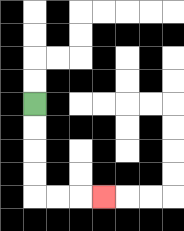{'start': '[1, 4]', 'end': '[4, 8]', 'path_directions': 'D,D,D,D,R,R,R', 'path_coordinates': '[[1, 4], [1, 5], [1, 6], [1, 7], [1, 8], [2, 8], [3, 8], [4, 8]]'}